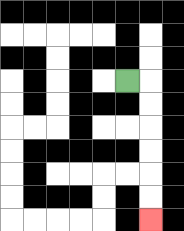{'start': '[5, 3]', 'end': '[6, 9]', 'path_directions': 'R,D,D,D,D,D,D', 'path_coordinates': '[[5, 3], [6, 3], [6, 4], [6, 5], [6, 6], [6, 7], [6, 8], [6, 9]]'}